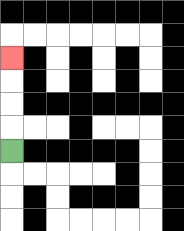{'start': '[0, 6]', 'end': '[0, 2]', 'path_directions': 'U,U,U,U', 'path_coordinates': '[[0, 6], [0, 5], [0, 4], [0, 3], [0, 2]]'}